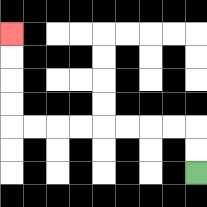{'start': '[8, 7]', 'end': '[0, 1]', 'path_directions': 'U,U,L,L,L,L,L,L,L,L,U,U,U,U', 'path_coordinates': '[[8, 7], [8, 6], [8, 5], [7, 5], [6, 5], [5, 5], [4, 5], [3, 5], [2, 5], [1, 5], [0, 5], [0, 4], [0, 3], [0, 2], [0, 1]]'}